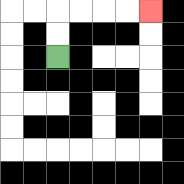{'start': '[2, 2]', 'end': '[6, 0]', 'path_directions': 'U,U,R,R,R,R', 'path_coordinates': '[[2, 2], [2, 1], [2, 0], [3, 0], [4, 0], [5, 0], [6, 0]]'}